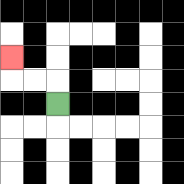{'start': '[2, 4]', 'end': '[0, 2]', 'path_directions': 'U,L,L,U', 'path_coordinates': '[[2, 4], [2, 3], [1, 3], [0, 3], [0, 2]]'}